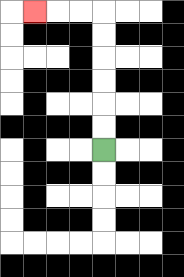{'start': '[4, 6]', 'end': '[1, 0]', 'path_directions': 'U,U,U,U,U,U,L,L,L', 'path_coordinates': '[[4, 6], [4, 5], [4, 4], [4, 3], [4, 2], [4, 1], [4, 0], [3, 0], [2, 0], [1, 0]]'}